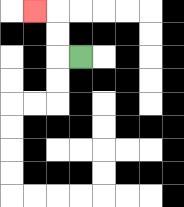{'start': '[3, 2]', 'end': '[1, 0]', 'path_directions': 'L,U,U,L', 'path_coordinates': '[[3, 2], [2, 2], [2, 1], [2, 0], [1, 0]]'}